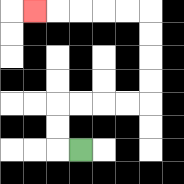{'start': '[3, 6]', 'end': '[1, 0]', 'path_directions': 'L,U,U,R,R,R,R,U,U,U,U,L,L,L,L,L', 'path_coordinates': '[[3, 6], [2, 6], [2, 5], [2, 4], [3, 4], [4, 4], [5, 4], [6, 4], [6, 3], [6, 2], [6, 1], [6, 0], [5, 0], [4, 0], [3, 0], [2, 0], [1, 0]]'}